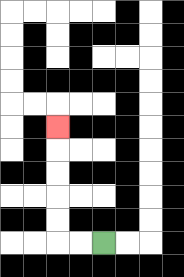{'start': '[4, 10]', 'end': '[2, 5]', 'path_directions': 'L,L,U,U,U,U,U', 'path_coordinates': '[[4, 10], [3, 10], [2, 10], [2, 9], [2, 8], [2, 7], [2, 6], [2, 5]]'}